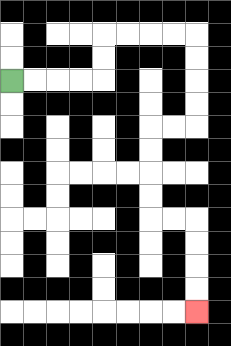{'start': '[0, 3]', 'end': '[8, 13]', 'path_directions': 'R,R,R,R,U,U,R,R,R,R,D,D,D,D,L,L,D,D,D,D,R,R,D,D,D,D', 'path_coordinates': '[[0, 3], [1, 3], [2, 3], [3, 3], [4, 3], [4, 2], [4, 1], [5, 1], [6, 1], [7, 1], [8, 1], [8, 2], [8, 3], [8, 4], [8, 5], [7, 5], [6, 5], [6, 6], [6, 7], [6, 8], [6, 9], [7, 9], [8, 9], [8, 10], [8, 11], [8, 12], [8, 13]]'}